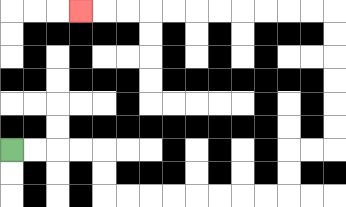{'start': '[0, 6]', 'end': '[3, 0]', 'path_directions': 'R,R,R,R,D,D,R,R,R,R,R,R,R,R,U,U,R,R,U,U,U,U,U,U,L,L,L,L,L,L,L,L,L,L,L', 'path_coordinates': '[[0, 6], [1, 6], [2, 6], [3, 6], [4, 6], [4, 7], [4, 8], [5, 8], [6, 8], [7, 8], [8, 8], [9, 8], [10, 8], [11, 8], [12, 8], [12, 7], [12, 6], [13, 6], [14, 6], [14, 5], [14, 4], [14, 3], [14, 2], [14, 1], [14, 0], [13, 0], [12, 0], [11, 0], [10, 0], [9, 0], [8, 0], [7, 0], [6, 0], [5, 0], [4, 0], [3, 0]]'}